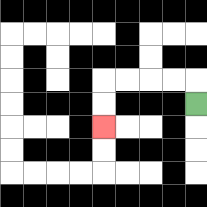{'start': '[8, 4]', 'end': '[4, 5]', 'path_directions': 'U,L,L,L,L,D,D', 'path_coordinates': '[[8, 4], [8, 3], [7, 3], [6, 3], [5, 3], [4, 3], [4, 4], [4, 5]]'}